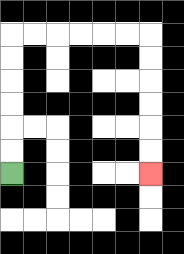{'start': '[0, 7]', 'end': '[6, 7]', 'path_directions': 'U,U,U,U,U,U,R,R,R,R,R,R,D,D,D,D,D,D', 'path_coordinates': '[[0, 7], [0, 6], [0, 5], [0, 4], [0, 3], [0, 2], [0, 1], [1, 1], [2, 1], [3, 1], [4, 1], [5, 1], [6, 1], [6, 2], [6, 3], [6, 4], [6, 5], [6, 6], [6, 7]]'}